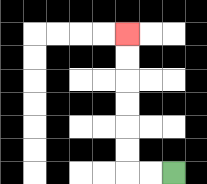{'start': '[7, 7]', 'end': '[5, 1]', 'path_directions': 'L,L,U,U,U,U,U,U', 'path_coordinates': '[[7, 7], [6, 7], [5, 7], [5, 6], [5, 5], [5, 4], [5, 3], [5, 2], [5, 1]]'}